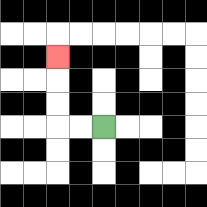{'start': '[4, 5]', 'end': '[2, 2]', 'path_directions': 'L,L,U,U,U', 'path_coordinates': '[[4, 5], [3, 5], [2, 5], [2, 4], [2, 3], [2, 2]]'}